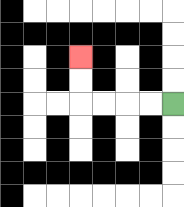{'start': '[7, 4]', 'end': '[3, 2]', 'path_directions': 'L,L,L,L,U,U', 'path_coordinates': '[[7, 4], [6, 4], [5, 4], [4, 4], [3, 4], [3, 3], [3, 2]]'}